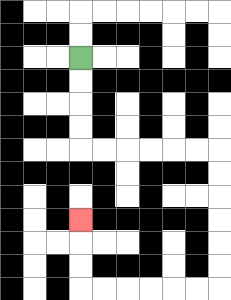{'start': '[3, 2]', 'end': '[3, 9]', 'path_directions': 'D,D,D,D,R,R,R,R,R,R,D,D,D,D,D,D,L,L,L,L,L,L,U,U,U', 'path_coordinates': '[[3, 2], [3, 3], [3, 4], [3, 5], [3, 6], [4, 6], [5, 6], [6, 6], [7, 6], [8, 6], [9, 6], [9, 7], [9, 8], [9, 9], [9, 10], [9, 11], [9, 12], [8, 12], [7, 12], [6, 12], [5, 12], [4, 12], [3, 12], [3, 11], [3, 10], [3, 9]]'}